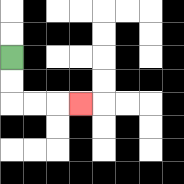{'start': '[0, 2]', 'end': '[3, 4]', 'path_directions': 'D,D,R,R,R', 'path_coordinates': '[[0, 2], [0, 3], [0, 4], [1, 4], [2, 4], [3, 4]]'}